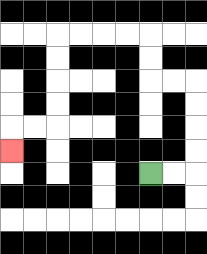{'start': '[6, 7]', 'end': '[0, 6]', 'path_directions': 'R,R,U,U,U,U,L,L,U,U,L,L,L,L,D,D,D,D,L,L,D', 'path_coordinates': '[[6, 7], [7, 7], [8, 7], [8, 6], [8, 5], [8, 4], [8, 3], [7, 3], [6, 3], [6, 2], [6, 1], [5, 1], [4, 1], [3, 1], [2, 1], [2, 2], [2, 3], [2, 4], [2, 5], [1, 5], [0, 5], [0, 6]]'}